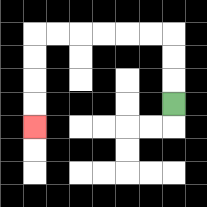{'start': '[7, 4]', 'end': '[1, 5]', 'path_directions': 'U,U,U,L,L,L,L,L,L,D,D,D,D', 'path_coordinates': '[[7, 4], [7, 3], [7, 2], [7, 1], [6, 1], [5, 1], [4, 1], [3, 1], [2, 1], [1, 1], [1, 2], [1, 3], [1, 4], [1, 5]]'}